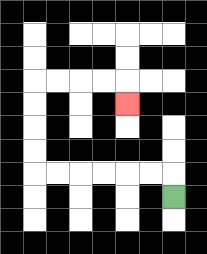{'start': '[7, 8]', 'end': '[5, 4]', 'path_directions': 'U,L,L,L,L,L,L,U,U,U,U,R,R,R,R,D', 'path_coordinates': '[[7, 8], [7, 7], [6, 7], [5, 7], [4, 7], [3, 7], [2, 7], [1, 7], [1, 6], [1, 5], [1, 4], [1, 3], [2, 3], [3, 3], [4, 3], [5, 3], [5, 4]]'}